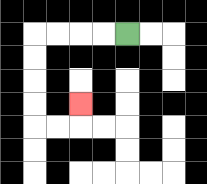{'start': '[5, 1]', 'end': '[3, 4]', 'path_directions': 'L,L,L,L,D,D,D,D,R,R,U', 'path_coordinates': '[[5, 1], [4, 1], [3, 1], [2, 1], [1, 1], [1, 2], [1, 3], [1, 4], [1, 5], [2, 5], [3, 5], [3, 4]]'}